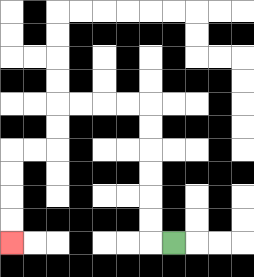{'start': '[7, 10]', 'end': '[0, 10]', 'path_directions': 'L,U,U,U,U,U,U,L,L,L,L,D,D,L,L,D,D,D,D', 'path_coordinates': '[[7, 10], [6, 10], [6, 9], [6, 8], [6, 7], [6, 6], [6, 5], [6, 4], [5, 4], [4, 4], [3, 4], [2, 4], [2, 5], [2, 6], [1, 6], [0, 6], [0, 7], [0, 8], [0, 9], [0, 10]]'}